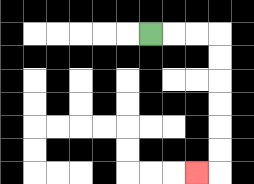{'start': '[6, 1]', 'end': '[8, 7]', 'path_directions': 'R,R,R,D,D,D,D,D,D,L', 'path_coordinates': '[[6, 1], [7, 1], [8, 1], [9, 1], [9, 2], [9, 3], [9, 4], [9, 5], [9, 6], [9, 7], [8, 7]]'}